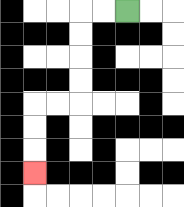{'start': '[5, 0]', 'end': '[1, 7]', 'path_directions': 'L,L,D,D,D,D,L,L,D,D,D', 'path_coordinates': '[[5, 0], [4, 0], [3, 0], [3, 1], [3, 2], [3, 3], [3, 4], [2, 4], [1, 4], [1, 5], [1, 6], [1, 7]]'}